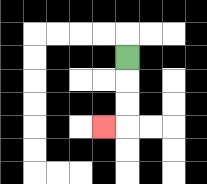{'start': '[5, 2]', 'end': '[4, 5]', 'path_directions': 'D,D,D,L', 'path_coordinates': '[[5, 2], [5, 3], [5, 4], [5, 5], [4, 5]]'}